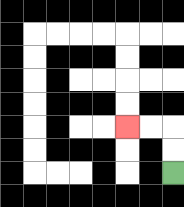{'start': '[7, 7]', 'end': '[5, 5]', 'path_directions': 'U,U,L,L', 'path_coordinates': '[[7, 7], [7, 6], [7, 5], [6, 5], [5, 5]]'}